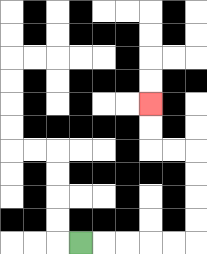{'start': '[3, 10]', 'end': '[6, 4]', 'path_directions': 'R,R,R,R,R,U,U,U,U,L,L,U,U', 'path_coordinates': '[[3, 10], [4, 10], [5, 10], [6, 10], [7, 10], [8, 10], [8, 9], [8, 8], [8, 7], [8, 6], [7, 6], [6, 6], [6, 5], [6, 4]]'}